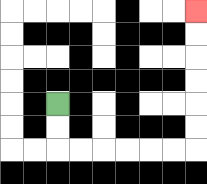{'start': '[2, 4]', 'end': '[8, 0]', 'path_directions': 'D,D,R,R,R,R,R,R,U,U,U,U,U,U', 'path_coordinates': '[[2, 4], [2, 5], [2, 6], [3, 6], [4, 6], [5, 6], [6, 6], [7, 6], [8, 6], [8, 5], [8, 4], [8, 3], [8, 2], [8, 1], [8, 0]]'}